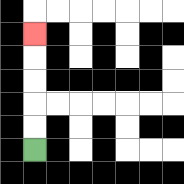{'start': '[1, 6]', 'end': '[1, 1]', 'path_directions': 'U,U,U,U,U', 'path_coordinates': '[[1, 6], [1, 5], [1, 4], [1, 3], [1, 2], [1, 1]]'}